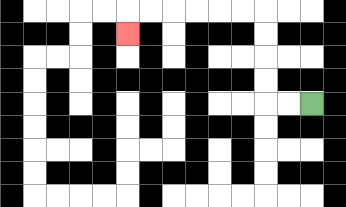{'start': '[13, 4]', 'end': '[5, 1]', 'path_directions': 'L,L,U,U,U,U,L,L,L,L,L,L,D', 'path_coordinates': '[[13, 4], [12, 4], [11, 4], [11, 3], [11, 2], [11, 1], [11, 0], [10, 0], [9, 0], [8, 0], [7, 0], [6, 0], [5, 0], [5, 1]]'}